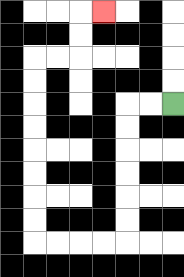{'start': '[7, 4]', 'end': '[4, 0]', 'path_directions': 'L,L,D,D,D,D,D,D,L,L,L,L,U,U,U,U,U,U,U,U,R,R,U,U,R', 'path_coordinates': '[[7, 4], [6, 4], [5, 4], [5, 5], [5, 6], [5, 7], [5, 8], [5, 9], [5, 10], [4, 10], [3, 10], [2, 10], [1, 10], [1, 9], [1, 8], [1, 7], [1, 6], [1, 5], [1, 4], [1, 3], [1, 2], [2, 2], [3, 2], [3, 1], [3, 0], [4, 0]]'}